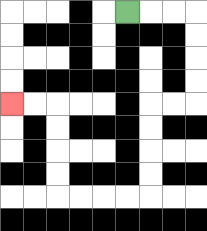{'start': '[5, 0]', 'end': '[0, 4]', 'path_directions': 'R,R,R,D,D,D,D,L,L,D,D,D,D,L,L,L,L,U,U,U,U,L,L', 'path_coordinates': '[[5, 0], [6, 0], [7, 0], [8, 0], [8, 1], [8, 2], [8, 3], [8, 4], [7, 4], [6, 4], [6, 5], [6, 6], [6, 7], [6, 8], [5, 8], [4, 8], [3, 8], [2, 8], [2, 7], [2, 6], [2, 5], [2, 4], [1, 4], [0, 4]]'}